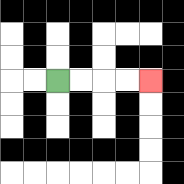{'start': '[2, 3]', 'end': '[6, 3]', 'path_directions': 'R,R,R,R', 'path_coordinates': '[[2, 3], [3, 3], [4, 3], [5, 3], [6, 3]]'}